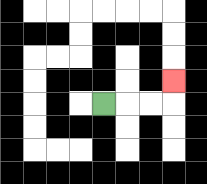{'start': '[4, 4]', 'end': '[7, 3]', 'path_directions': 'R,R,R,U', 'path_coordinates': '[[4, 4], [5, 4], [6, 4], [7, 4], [7, 3]]'}